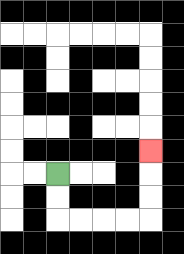{'start': '[2, 7]', 'end': '[6, 6]', 'path_directions': 'D,D,R,R,R,R,U,U,U', 'path_coordinates': '[[2, 7], [2, 8], [2, 9], [3, 9], [4, 9], [5, 9], [6, 9], [6, 8], [6, 7], [6, 6]]'}